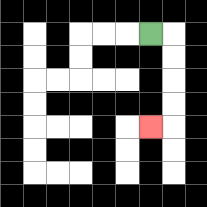{'start': '[6, 1]', 'end': '[6, 5]', 'path_directions': 'R,D,D,D,D,L', 'path_coordinates': '[[6, 1], [7, 1], [7, 2], [7, 3], [7, 4], [7, 5], [6, 5]]'}